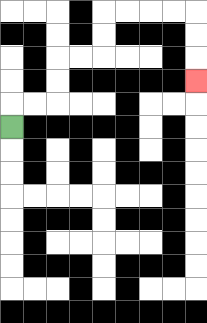{'start': '[0, 5]', 'end': '[8, 3]', 'path_directions': 'U,R,R,U,U,R,R,U,U,R,R,R,R,D,D,D', 'path_coordinates': '[[0, 5], [0, 4], [1, 4], [2, 4], [2, 3], [2, 2], [3, 2], [4, 2], [4, 1], [4, 0], [5, 0], [6, 0], [7, 0], [8, 0], [8, 1], [8, 2], [8, 3]]'}